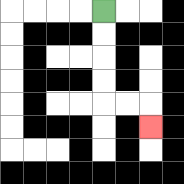{'start': '[4, 0]', 'end': '[6, 5]', 'path_directions': 'D,D,D,D,R,R,D', 'path_coordinates': '[[4, 0], [4, 1], [4, 2], [4, 3], [4, 4], [5, 4], [6, 4], [6, 5]]'}